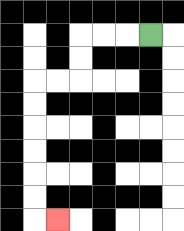{'start': '[6, 1]', 'end': '[2, 9]', 'path_directions': 'L,L,L,D,D,L,L,D,D,D,D,D,D,R', 'path_coordinates': '[[6, 1], [5, 1], [4, 1], [3, 1], [3, 2], [3, 3], [2, 3], [1, 3], [1, 4], [1, 5], [1, 6], [1, 7], [1, 8], [1, 9], [2, 9]]'}